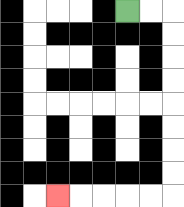{'start': '[5, 0]', 'end': '[2, 8]', 'path_directions': 'R,R,D,D,D,D,D,D,D,D,L,L,L,L,L', 'path_coordinates': '[[5, 0], [6, 0], [7, 0], [7, 1], [7, 2], [7, 3], [7, 4], [7, 5], [7, 6], [7, 7], [7, 8], [6, 8], [5, 8], [4, 8], [3, 8], [2, 8]]'}